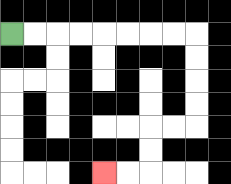{'start': '[0, 1]', 'end': '[4, 7]', 'path_directions': 'R,R,R,R,R,R,R,R,D,D,D,D,L,L,D,D,L,L', 'path_coordinates': '[[0, 1], [1, 1], [2, 1], [3, 1], [4, 1], [5, 1], [6, 1], [7, 1], [8, 1], [8, 2], [8, 3], [8, 4], [8, 5], [7, 5], [6, 5], [6, 6], [6, 7], [5, 7], [4, 7]]'}